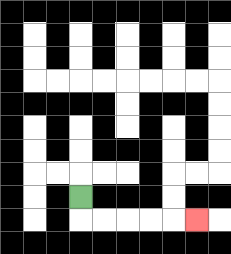{'start': '[3, 8]', 'end': '[8, 9]', 'path_directions': 'D,R,R,R,R,R', 'path_coordinates': '[[3, 8], [3, 9], [4, 9], [5, 9], [6, 9], [7, 9], [8, 9]]'}